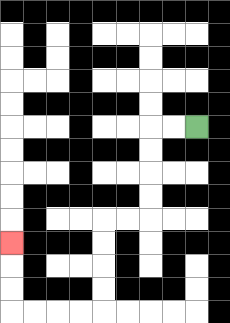{'start': '[8, 5]', 'end': '[0, 10]', 'path_directions': 'L,L,D,D,D,D,L,L,D,D,D,D,L,L,L,L,U,U,U', 'path_coordinates': '[[8, 5], [7, 5], [6, 5], [6, 6], [6, 7], [6, 8], [6, 9], [5, 9], [4, 9], [4, 10], [4, 11], [4, 12], [4, 13], [3, 13], [2, 13], [1, 13], [0, 13], [0, 12], [0, 11], [0, 10]]'}